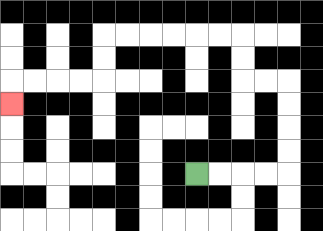{'start': '[8, 7]', 'end': '[0, 4]', 'path_directions': 'R,R,R,R,U,U,U,U,L,L,U,U,L,L,L,L,L,L,D,D,L,L,L,L,D', 'path_coordinates': '[[8, 7], [9, 7], [10, 7], [11, 7], [12, 7], [12, 6], [12, 5], [12, 4], [12, 3], [11, 3], [10, 3], [10, 2], [10, 1], [9, 1], [8, 1], [7, 1], [6, 1], [5, 1], [4, 1], [4, 2], [4, 3], [3, 3], [2, 3], [1, 3], [0, 3], [0, 4]]'}